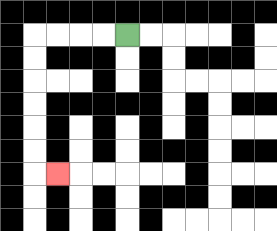{'start': '[5, 1]', 'end': '[2, 7]', 'path_directions': 'L,L,L,L,D,D,D,D,D,D,R', 'path_coordinates': '[[5, 1], [4, 1], [3, 1], [2, 1], [1, 1], [1, 2], [1, 3], [1, 4], [1, 5], [1, 6], [1, 7], [2, 7]]'}